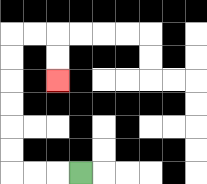{'start': '[3, 7]', 'end': '[2, 3]', 'path_directions': 'L,L,L,U,U,U,U,U,U,R,R,D,D', 'path_coordinates': '[[3, 7], [2, 7], [1, 7], [0, 7], [0, 6], [0, 5], [0, 4], [0, 3], [0, 2], [0, 1], [1, 1], [2, 1], [2, 2], [2, 3]]'}